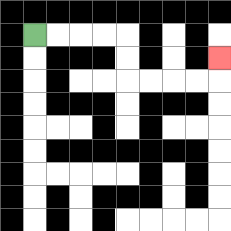{'start': '[1, 1]', 'end': '[9, 2]', 'path_directions': 'R,R,R,R,D,D,R,R,R,R,U', 'path_coordinates': '[[1, 1], [2, 1], [3, 1], [4, 1], [5, 1], [5, 2], [5, 3], [6, 3], [7, 3], [8, 3], [9, 3], [9, 2]]'}